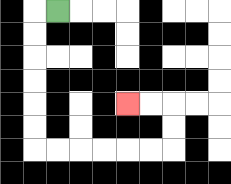{'start': '[2, 0]', 'end': '[5, 4]', 'path_directions': 'L,D,D,D,D,D,D,R,R,R,R,R,R,U,U,L,L', 'path_coordinates': '[[2, 0], [1, 0], [1, 1], [1, 2], [1, 3], [1, 4], [1, 5], [1, 6], [2, 6], [3, 6], [4, 6], [5, 6], [6, 6], [7, 6], [7, 5], [7, 4], [6, 4], [5, 4]]'}